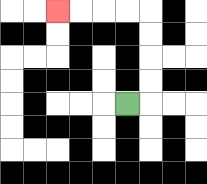{'start': '[5, 4]', 'end': '[2, 0]', 'path_directions': 'R,U,U,U,U,L,L,L,L', 'path_coordinates': '[[5, 4], [6, 4], [6, 3], [6, 2], [6, 1], [6, 0], [5, 0], [4, 0], [3, 0], [2, 0]]'}